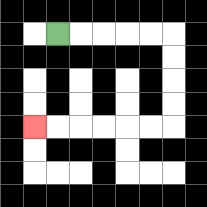{'start': '[2, 1]', 'end': '[1, 5]', 'path_directions': 'R,R,R,R,R,D,D,D,D,L,L,L,L,L,L', 'path_coordinates': '[[2, 1], [3, 1], [4, 1], [5, 1], [6, 1], [7, 1], [7, 2], [7, 3], [7, 4], [7, 5], [6, 5], [5, 5], [4, 5], [3, 5], [2, 5], [1, 5]]'}